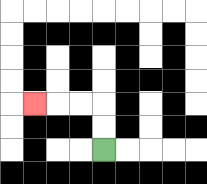{'start': '[4, 6]', 'end': '[1, 4]', 'path_directions': 'U,U,L,L,L', 'path_coordinates': '[[4, 6], [4, 5], [4, 4], [3, 4], [2, 4], [1, 4]]'}